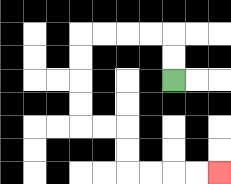{'start': '[7, 3]', 'end': '[9, 7]', 'path_directions': 'U,U,L,L,L,L,D,D,D,D,R,R,D,D,R,R,R,R', 'path_coordinates': '[[7, 3], [7, 2], [7, 1], [6, 1], [5, 1], [4, 1], [3, 1], [3, 2], [3, 3], [3, 4], [3, 5], [4, 5], [5, 5], [5, 6], [5, 7], [6, 7], [7, 7], [8, 7], [9, 7]]'}